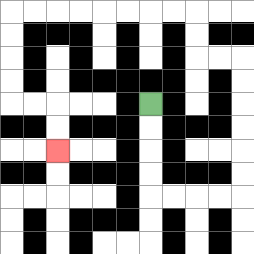{'start': '[6, 4]', 'end': '[2, 6]', 'path_directions': 'D,D,D,D,R,R,R,R,U,U,U,U,U,U,L,L,U,U,L,L,L,L,L,L,L,L,D,D,D,D,R,R,D,D', 'path_coordinates': '[[6, 4], [6, 5], [6, 6], [6, 7], [6, 8], [7, 8], [8, 8], [9, 8], [10, 8], [10, 7], [10, 6], [10, 5], [10, 4], [10, 3], [10, 2], [9, 2], [8, 2], [8, 1], [8, 0], [7, 0], [6, 0], [5, 0], [4, 0], [3, 0], [2, 0], [1, 0], [0, 0], [0, 1], [0, 2], [0, 3], [0, 4], [1, 4], [2, 4], [2, 5], [2, 6]]'}